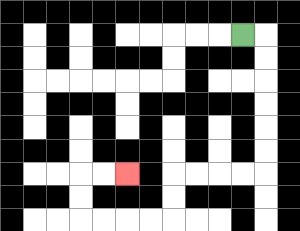{'start': '[10, 1]', 'end': '[5, 7]', 'path_directions': 'R,D,D,D,D,D,D,L,L,L,L,D,D,L,L,L,L,U,U,R,R', 'path_coordinates': '[[10, 1], [11, 1], [11, 2], [11, 3], [11, 4], [11, 5], [11, 6], [11, 7], [10, 7], [9, 7], [8, 7], [7, 7], [7, 8], [7, 9], [6, 9], [5, 9], [4, 9], [3, 9], [3, 8], [3, 7], [4, 7], [5, 7]]'}